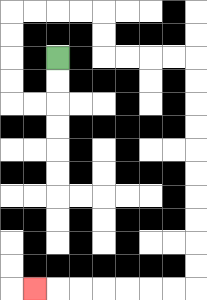{'start': '[2, 2]', 'end': '[1, 12]', 'path_directions': 'D,D,L,L,U,U,U,U,R,R,R,R,D,D,R,R,R,R,D,D,D,D,D,D,D,D,D,D,L,L,L,L,L,L,L', 'path_coordinates': '[[2, 2], [2, 3], [2, 4], [1, 4], [0, 4], [0, 3], [0, 2], [0, 1], [0, 0], [1, 0], [2, 0], [3, 0], [4, 0], [4, 1], [4, 2], [5, 2], [6, 2], [7, 2], [8, 2], [8, 3], [8, 4], [8, 5], [8, 6], [8, 7], [8, 8], [8, 9], [8, 10], [8, 11], [8, 12], [7, 12], [6, 12], [5, 12], [4, 12], [3, 12], [2, 12], [1, 12]]'}